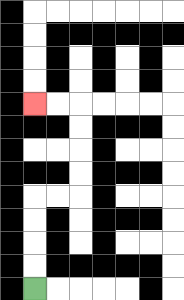{'start': '[1, 12]', 'end': '[1, 4]', 'path_directions': 'U,U,U,U,R,R,U,U,U,U,L,L', 'path_coordinates': '[[1, 12], [1, 11], [1, 10], [1, 9], [1, 8], [2, 8], [3, 8], [3, 7], [3, 6], [3, 5], [3, 4], [2, 4], [1, 4]]'}